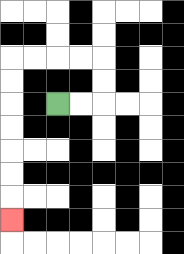{'start': '[2, 4]', 'end': '[0, 9]', 'path_directions': 'R,R,U,U,L,L,L,L,D,D,D,D,D,D,D', 'path_coordinates': '[[2, 4], [3, 4], [4, 4], [4, 3], [4, 2], [3, 2], [2, 2], [1, 2], [0, 2], [0, 3], [0, 4], [0, 5], [0, 6], [0, 7], [0, 8], [0, 9]]'}